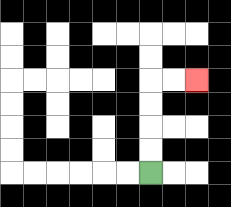{'start': '[6, 7]', 'end': '[8, 3]', 'path_directions': 'U,U,U,U,R,R', 'path_coordinates': '[[6, 7], [6, 6], [6, 5], [6, 4], [6, 3], [7, 3], [8, 3]]'}